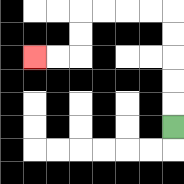{'start': '[7, 5]', 'end': '[1, 2]', 'path_directions': 'U,U,U,U,U,L,L,L,L,D,D,L,L', 'path_coordinates': '[[7, 5], [7, 4], [7, 3], [7, 2], [7, 1], [7, 0], [6, 0], [5, 0], [4, 0], [3, 0], [3, 1], [3, 2], [2, 2], [1, 2]]'}